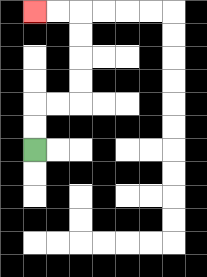{'start': '[1, 6]', 'end': '[1, 0]', 'path_directions': 'U,U,R,R,U,U,U,U,L,L', 'path_coordinates': '[[1, 6], [1, 5], [1, 4], [2, 4], [3, 4], [3, 3], [3, 2], [3, 1], [3, 0], [2, 0], [1, 0]]'}